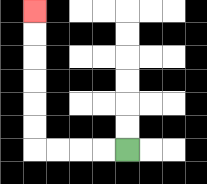{'start': '[5, 6]', 'end': '[1, 0]', 'path_directions': 'L,L,L,L,U,U,U,U,U,U', 'path_coordinates': '[[5, 6], [4, 6], [3, 6], [2, 6], [1, 6], [1, 5], [1, 4], [1, 3], [1, 2], [1, 1], [1, 0]]'}